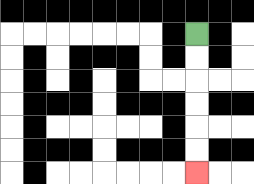{'start': '[8, 1]', 'end': '[8, 7]', 'path_directions': 'D,D,D,D,D,D', 'path_coordinates': '[[8, 1], [8, 2], [8, 3], [8, 4], [8, 5], [8, 6], [8, 7]]'}